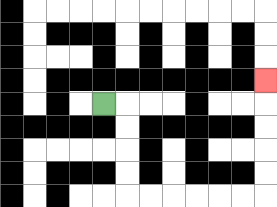{'start': '[4, 4]', 'end': '[11, 3]', 'path_directions': 'R,D,D,D,D,R,R,R,R,R,R,U,U,U,U,U', 'path_coordinates': '[[4, 4], [5, 4], [5, 5], [5, 6], [5, 7], [5, 8], [6, 8], [7, 8], [8, 8], [9, 8], [10, 8], [11, 8], [11, 7], [11, 6], [11, 5], [11, 4], [11, 3]]'}